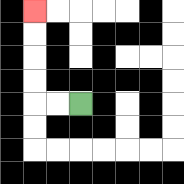{'start': '[3, 4]', 'end': '[1, 0]', 'path_directions': 'L,L,U,U,U,U', 'path_coordinates': '[[3, 4], [2, 4], [1, 4], [1, 3], [1, 2], [1, 1], [1, 0]]'}